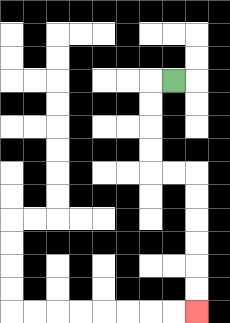{'start': '[7, 3]', 'end': '[8, 13]', 'path_directions': 'L,D,D,D,D,R,R,D,D,D,D,D,D', 'path_coordinates': '[[7, 3], [6, 3], [6, 4], [6, 5], [6, 6], [6, 7], [7, 7], [8, 7], [8, 8], [8, 9], [8, 10], [8, 11], [8, 12], [8, 13]]'}